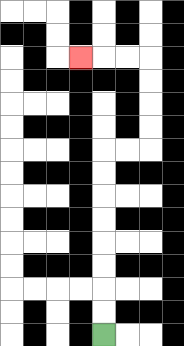{'start': '[4, 14]', 'end': '[3, 2]', 'path_directions': 'U,U,U,U,U,U,U,U,R,R,U,U,U,U,L,L,L', 'path_coordinates': '[[4, 14], [4, 13], [4, 12], [4, 11], [4, 10], [4, 9], [4, 8], [4, 7], [4, 6], [5, 6], [6, 6], [6, 5], [6, 4], [6, 3], [6, 2], [5, 2], [4, 2], [3, 2]]'}